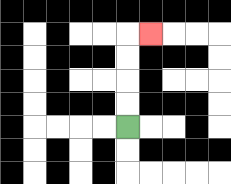{'start': '[5, 5]', 'end': '[6, 1]', 'path_directions': 'U,U,U,U,R', 'path_coordinates': '[[5, 5], [5, 4], [5, 3], [5, 2], [5, 1], [6, 1]]'}